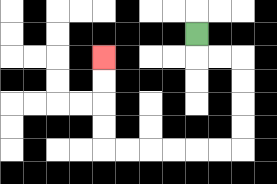{'start': '[8, 1]', 'end': '[4, 2]', 'path_directions': 'D,R,R,D,D,D,D,L,L,L,L,L,L,U,U,U,U', 'path_coordinates': '[[8, 1], [8, 2], [9, 2], [10, 2], [10, 3], [10, 4], [10, 5], [10, 6], [9, 6], [8, 6], [7, 6], [6, 6], [5, 6], [4, 6], [4, 5], [4, 4], [4, 3], [4, 2]]'}